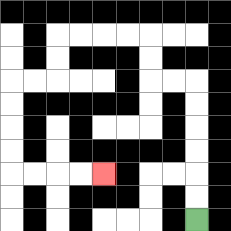{'start': '[8, 9]', 'end': '[4, 7]', 'path_directions': 'U,U,U,U,U,U,L,L,U,U,L,L,L,L,D,D,L,L,D,D,D,D,R,R,R,R', 'path_coordinates': '[[8, 9], [8, 8], [8, 7], [8, 6], [8, 5], [8, 4], [8, 3], [7, 3], [6, 3], [6, 2], [6, 1], [5, 1], [4, 1], [3, 1], [2, 1], [2, 2], [2, 3], [1, 3], [0, 3], [0, 4], [0, 5], [0, 6], [0, 7], [1, 7], [2, 7], [3, 7], [4, 7]]'}